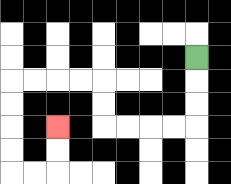{'start': '[8, 2]', 'end': '[2, 5]', 'path_directions': 'D,D,D,L,L,L,L,U,U,L,L,L,L,D,D,D,D,R,R,U,U', 'path_coordinates': '[[8, 2], [8, 3], [8, 4], [8, 5], [7, 5], [6, 5], [5, 5], [4, 5], [4, 4], [4, 3], [3, 3], [2, 3], [1, 3], [0, 3], [0, 4], [0, 5], [0, 6], [0, 7], [1, 7], [2, 7], [2, 6], [2, 5]]'}